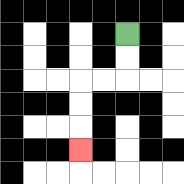{'start': '[5, 1]', 'end': '[3, 6]', 'path_directions': 'D,D,L,L,D,D,D', 'path_coordinates': '[[5, 1], [5, 2], [5, 3], [4, 3], [3, 3], [3, 4], [3, 5], [3, 6]]'}